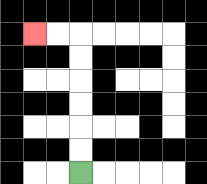{'start': '[3, 7]', 'end': '[1, 1]', 'path_directions': 'U,U,U,U,U,U,L,L', 'path_coordinates': '[[3, 7], [3, 6], [3, 5], [3, 4], [3, 3], [3, 2], [3, 1], [2, 1], [1, 1]]'}